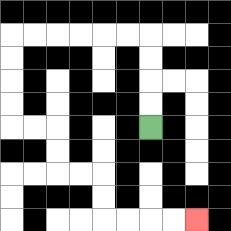{'start': '[6, 5]', 'end': '[8, 9]', 'path_directions': 'U,U,U,U,L,L,L,L,L,L,D,D,D,D,R,R,D,D,R,R,D,D,R,R,R,R', 'path_coordinates': '[[6, 5], [6, 4], [6, 3], [6, 2], [6, 1], [5, 1], [4, 1], [3, 1], [2, 1], [1, 1], [0, 1], [0, 2], [0, 3], [0, 4], [0, 5], [1, 5], [2, 5], [2, 6], [2, 7], [3, 7], [4, 7], [4, 8], [4, 9], [5, 9], [6, 9], [7, 9], [8, 9]]'}